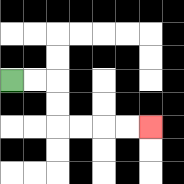{'start': '[0, 3]', 'end': '[6, 5]', 'path_directions': 'R,R,D,D,R,R,R,R', 'path_coordinates': '[[0, 3], [1, 3], [2, 3], [2, 4], [2, 5], [3, 5], [4, 5], [5, 5], [6, 5]]'}